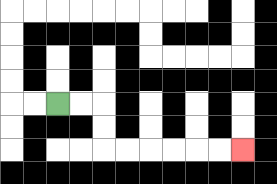{'start': '[2, 4]', 'end': '[10, 6]', 'path_directions': 'R,R,D,D,R,R,R,R,R,R', 'path_coordinates': '[[2, 4], [3, 4], [4, 4], [4, 5], [4, 6], [5, 6], [6, 6], [7, 6], [8, 6], [9, 6], [10, 6]]'}